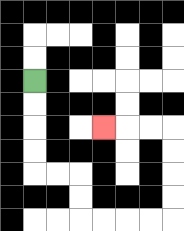{'start': '[1, 3]', 'end': '[4, 5]', 'path_directions': 'D,D,D,D,R,R,D,D,R,R,R,R,U,U,U,U,L,L,L', 'path_coordinates': '[[1, 3], [1, 4], [1, 5], [1, 6], [1, 7], [2, 7], [3, 7], [3, 8], [3, 9], [4, 9], [5, 9], [6, 9], [7, 9], [7, 8], [7, 7], [7, 6], [7, 5], [6, 5], [5, 5], [4, 5]]'}